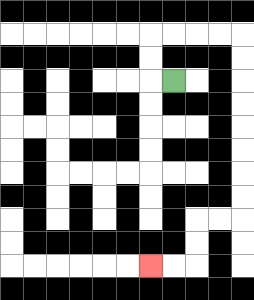{'start': '[7, 3]', 'end': '[6, 11]', 'path_directions': 'L,U,U,R,R,R,R,D,D,D,D,D,D,D,D,L,L,D,D,L,L', 'path_coordinates': '[[7, 3], [6, 3], [6, 2], [6, 1], [7, 1], [8, 1], [9, 1], [10, 1], [10, 2], [10, 3], [10, 4], [10, 5], [10, 6], [10, 7], [10, 8], [10, 9], [9, 9], [8, 9], [8, 10], [8, 11], [7, 11], [6, 11]]'}